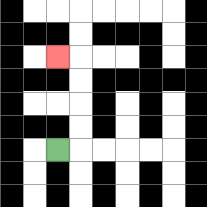{'start': '[2, 6]', 'end': '[2, 2]', 'path_directions': 'R,U,U,U,U,L', 'path_coordinates': '[[2, 6], [3, 6], [3, 5], [3, 4], [3, 3], [3, 2], [2, 2]]'}